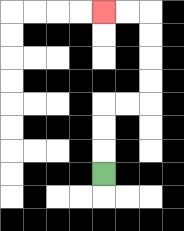{'start': '[4, 7]', 'end': '[4, 0]', 'path_directions': 'U,U,U,R,R,U,U,U,U,L,L', 'path_coordinates': '[[4, 7], [4, 6], [4, 5], [4, 4], [5, 4], [6, 4], [6, 3], [6, 2], [6, 1], [6, 0], [5, 0], [4, 0]]'}